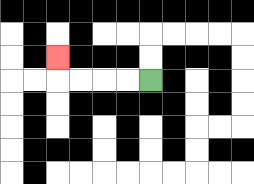{'start': '[6, 3]', 'end': '[2, 2]', 'path_directions': 'L,L,L,L,U', 'path_coordinates': '[[6, 3], [5, 3], [4, 3], [3, 3], [2, 3], [2, 2]]'}